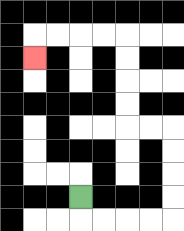{'start': '[3, 8]', 'end': '[1, 2]', 'path_directions': 'D,R,R,R,R,U,U,U,U,L,L,U,U,U,U,L,L,L,L,D', 'path_coordinates': '[[3, 8], [3, 9], [4, 9], [5, 9], [6, 9], [7, 9], [7, 8], [7, 7], [7, 6], [7, 5], [6, 5], [5, 5], [5, 4], [5, 3], [5, 2], [5, 1], [4, 1], [3, 1], [2, 1], [1, 1], [1, 2]]'}